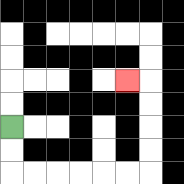{'start': '[0, 5]', 'end': '[5, 3]', 'path_directions': 'D,D,R,R,R,R,R,R,U,U,U,U,L', 'path_coordinates': '[[0, 5], [0, 6], [0, 7], [1, 7], [2, 7], [3, 7], [4, 7], [5, 7], [6, 7], [6, 6], [6, 5], [6, 4], [6, 3], [5, 3]]'}